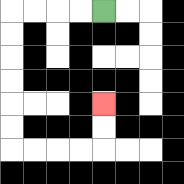{'start': '[4, 0]', 'end': '[4, 4]', 'path_directions': 'L,L,L,L,D,D,D,D,D,D,R,R,R,R,U,U', 'path_coordinates': '[[4, 0], [3, 0], [2, 0], [1, 0], [0, 0], [0, 1], [0, 2], [0, 3], [0, 4], [0, 5], [0, 6], [1, 6], [2, 6], [3, 6], [4, 6], [4, 5], [4, 4]]'}